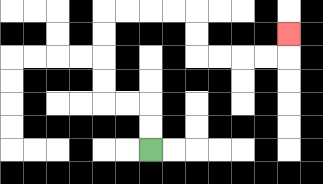{'start': '[6, 6]', 'end': '[12, 1]', 'path_directions': 'U,U,L,L,U,U,U,U,R,R,R,R,D,D,R,R,R,R,U', 'path_coordinates': '[[6, 6], [6, 5], [6, 4], [5, 4], [4, 4], [4, 3], [4, 2], [4, 1], [4, 0], [5, 0], [6, 0], [7, 0], [8, 0], [8, 1], [8, 2], [9, 2], [10, 2], [11, 2], [12, 2], [12, 1]]'}